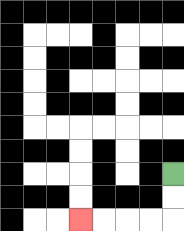{'start': '[7, 7]', 'end': '[3, 9]', 'path_directions': 'D,D,L,L,L,L', 'path_coordinates': '[[7, 7], [7, 8], [7, 9], [6, 9], [5, 9], [4, 9], [3, 9]]'}